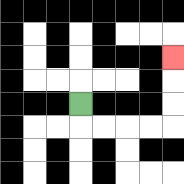{'start': '[3, 4]', 'end': '[7, 2]', 'path_directions': 'D,R,R,R,R,U,U,U', 'path_coordinates': '[[3, 4], [3, 5], [4, 5], [5, 5], [6, 5], [7, 5], [7, 4], [7, 3], [7, 2]]'}